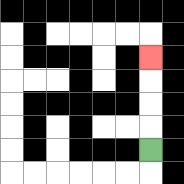{'start': '[6, 6]', 'end': '[6, 2]', 'path_directions': 'U,U,U,U', 'path_coordinates': '[[6, 6], [6, 5], [6, 4], [6, 3], [6, 2]]'}